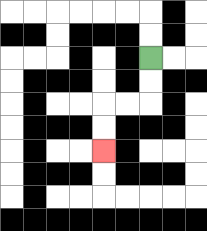{'start': '[6, 2]', 'end': '[4, 6]', 'path_directions': 'D,D,L,L,D,D', 'path_coordinates': '[[6, 2], [6, 3], [6, 4], [5, 4], [4, 4], [4, 5], [4, 6]]'}